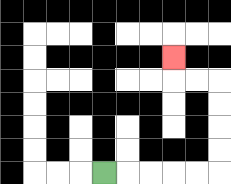{'start': '[4, 7]', 'end': '[7, 2]', 'path_directions': 'R,R,R,R,R,U,U,U,U,L,L,U', 'path_coordinates': '[[4, 7], [5, 7], [6, 7], [7, 7], [8, 7], [9, 7], [9, 6], [9, 5], [9, 4], [9, 3], [8, 3], [7, 3], [7, 2]]'}